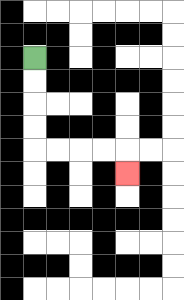{'start': '[1, 2]', 'end': '[5, 7]', 'path_directions': 'D,D,D,D,R,R,R,R,D', 'path_coordinates': '[[1, 2], [1, 3], [1, 4], [1, 5], [1, 6], [2, 6], [3, 6], [4, 6], [5, 6], [5, 7]]'}